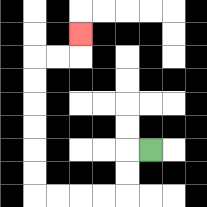{'start': '[6, 6]', 'end': '[3, 1]', 'path_directions': 'L,D,D,L,L,L,L,U,U,U,U,U,U,R,R,U', 'path_coordinates': '[[6, 6], [5, 6], [5, 7], [5, 8], [4, 8], [3, 8], [2, 8], [1, 8], [1, 7], [1, 6], [1, 5], [1, 4], [1, 3], [1, 2], [2, 2], [3, 2], [3, 1]]'}